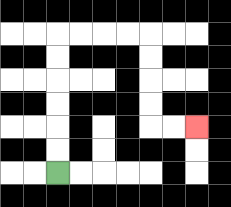{'start': '[2, 7]', 'end': '[8, 5]', 'path_directions': 'U,U,U,U,U,U,R,R,R,R,D,D,D,D,R,R', 'path_coordinates': '[[2, 7], [2, 6], [2, 5], [2, 4], [2, 3], [2, 2], [2, 1], [3, 1], [4, 1], [5, 1], [6, 1], [6, 2], [6, 3], [6, 4], [6, 5], [7, 5], [8, 5]]'}